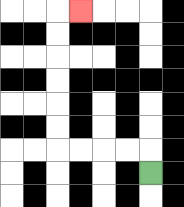{'start': '[6, 7]', 'end': '[3, 0]', 'path_directions': 'U,L,L,L,L,U,U,U,U,U,U,R', 'path_coordinates': '[[6, 7], [6, 6], [5, 6], [4, 6], [3, 6], [2, 6], [2, 5], [2, 4], [2, 3], [2, 2], [2, 1], [2, 0], [3, 0]]'}